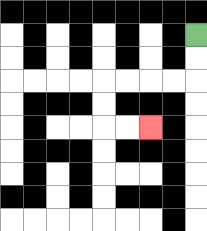{'start': '[8, 1]', 'end': '[6, 5]', 'path_directions': 'D,D,L,L,L,L,D,D,R,R', 'path_coordinates': '[[8, 1], [8, 2], [8, 3], [7, 3], [6, 3], [5, 3], [4, 3], [4, 4], [4, 5], [5, 5], [6, 5]]'}